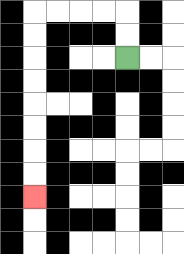{'start': '[5, 2]', 'end': '[1, 8]', 'path_directions': 'U,U,L,L,L,L,D,D,D,D,D,D,D,D', 'path_coordinates': '[[5, 2], [5, 1], [5, 0], [4, 0], [3, 0], [2, 0], [1, 0], [1, 1], [1, 2], [1, 3], [1, 4], [1, 5], [1, 6], [1, 7], [1, 8]]'}